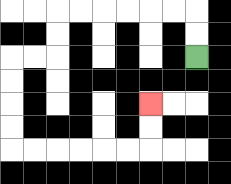{'start': '[8, 2]', 'end': '[6, 4]', 'path_directions': 'U,U,L,L,L,L,L,L,D,D,L,L,D,D,D,D,R,R,R,R,R,R,U,U', 'path_coordinates': '[[8, 2], [8, 1], [8, 0], [7, 0], [6, 0], [5, 0], [4, 0], [3, 0], [2, 0], [2, 1], [2, 2], [1, 2], [0, 2], [0, 3], [0, 4], [0, 5], [0, 6], [1, 6], [2, 6], [3, 6], [4, 6], [5, 6], [6, 6], [6, 5], [6, 4]]'}